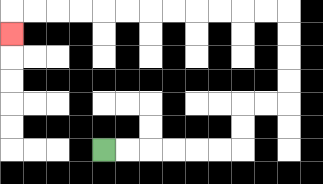{'start': '[4, 6]', 'end': '[0, 1]', 'path_directions': 'R,R,R,R,R,R,U,U,R,R,U,U,U,U,L,L,L,L,L,L,L,L,L,L,L,L,D', 'path_coordinates': '[[4, 6], [5, 6], [6, 6], [7, 6], [8, 6], [9, 6], [10, 6], [10, 5], [10, 4], [11, 4], [12, 4], [12, 3], [12, 2], [12, 1], [12, 0], [11, 0], [10, 0], [9, 0], [8, 0], [7, 0], [6, 0], [5, 0], [4, 0], [3, 0], [2, 0], [1, 0], [0, 0], [0, 1]]'}